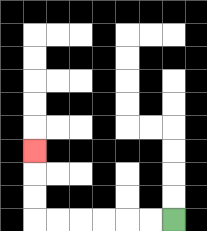{'start': '[7, 9]', 'end': '[1, 6]', 'path_directions': 'L,L,L,L,L,L,U,U,U', 'path_coordinates': '[[7, 9], [6, 9], [5, 9], [4, 9], [3, 9], [2, 9], [1, 9], [1, 8], [1, 7], [1, 6]]'}